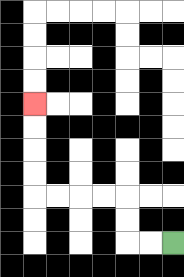{'start': '[7, 10]', 'end': '[1, 4]', 'path_directions': 'L,L,U,U,L,L,L,L,U,U,U,U', 'path_coordinates': '[[7, 10], [6, 10], [5, 10], [5, 9], [5, 8], [4, 8], [3, 8], [2, 8], [1, 8], [1, 7], [1, 6], [1, 5], [1, 4]]'}